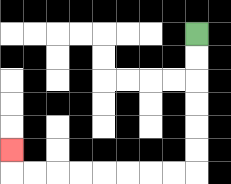{'start': '[8, 1]', 'end': '[0, 6]', 'path_directions': 'D,D,D,D,D,D,L,L,L,L,L,L,L,L,U', 'path_coordinates': '[[8, 1], [8, 2], [8, 3], [8, 4], [8, 5], [8, 6], [8, 7], [7, 7], [6, 7], [5, 7], [4, 7], [3, 7], [2, 7], [1, 7], [0, 7], [0, 6]]'}